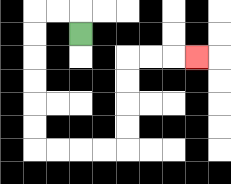{'start': '[3, 1]', 'end': '[8, 2]', 'path_directions': 'U,L,L,D,D,D,D,D,D,R,R,R,R,U,U,U,U,R,R,R', 'path_coordinates': '[[3, 1], [3, 0], [2, 0], [1, 0], [1, 1], [1, 2], [1, 3], [1, 4], [1, 5], [1, 6], [2, 6], [3, 6], [4, 6], [5, 6], [5, 5], [5, 4], [5, 3], [5, 2], [6, 2], [7, 2], [8, 2]]'}